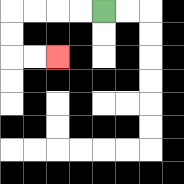{'start': '[4, 0]', 'end': '[2, 2]', 'path_directions': 'L,L,L,L,D,D,R,R', 'path_coordinates': '[[4, 0], [3, 0], [2, 0], [1, 0], [0, 0], [0, 1], [0, 2], [1, 2], [2, 2]]'}